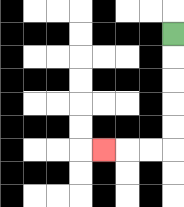{'start': '[7, 1]', 'end': '[4, 6]', 'path_directions': 'D,D,D,D,D,L,L,L', 'path_coordinates': '[[7, 1], [7, 2], [7, 3], [7, 4], [7, 5], [7, 6], [6, 6], [5, 6], [4, 6]]'}